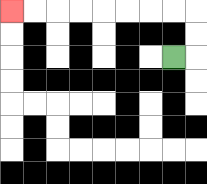{'start': '[7, 2]', 'end': '[0, 0]', 'path_directions': 'R,U,U,L,L,L,L,L,L,L,L', 'path_coordinates': '[[7, 2], [8, 2], [8, 1], [8, 0], [7, 0], [6, 0], [5, 0], [4, 0], [3, 0], [2, 0], [1, 0], [0, 0]]'}